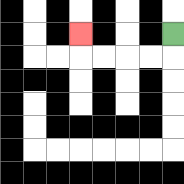{'start': '[7, 1]', 'end': '[3, 1]', 'path_directions': 'D,L,L,L,L,U', 'path_coordinates': '[[7, 1], [7, 2], [6, 2], [5, 2], [4, 2], [3, 2], [3, 1]]'}